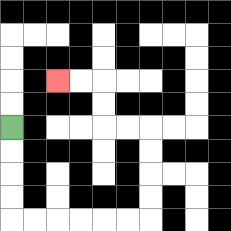{'start': '[0, 5]', 'end': '[2, 3]', 'path_directions': 'D,D,D,D,R,R,R,R,R,R,U,U,U,U,L,L,U,U,L,L', 'path_coordinates': '[[0, 5], [0, 6], [0, 7], [0, 8], [0, 9], [1, 9], [2, 9], [3, 9], [4, 9], [5, 9], [6, 9], [6, 8], [6, 7], [6, 6], [6, 5], [5, 5], [4, 5], [4, 4], [4, 3], [3, 3], [2, 3]]'}